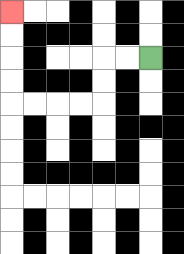{'start': '[6, 2]', 'end': '[0, 0]', 'path_directions': 'L,L,D,D,L,L,L,L,U,U,U,U', 'path_coordinates': '[[6, 2], [5, 2], [4, 2], [4, 3], [4, 4], [3, 4], [2, 4], [1, 4], [0, 4], [0, 3], [0, 2], [0, 1], [0, 0]]'}